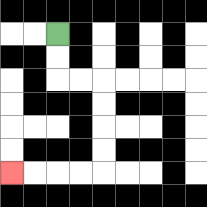{'start': '[2, 1]', 'end': '[0, 7]', 'path_directions': 'D,D,R,R,D,D,D,D,L,L,L,L', 'path_coordinates': '[[2, 1], [2, 2], [2, 3], [3, 3], [4, 3], [4, 4], [4, 5], [4, 6], [4, 7], [3, 7], [2, 7], [1, 7], [0, 7]]'}